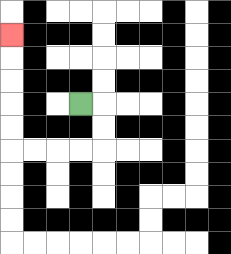{'start': '[3, 4]', 'end': '[0, 1]', 'path_directions': 'R,D,D,L,L,L,L,U,U,U,U,U', 'path_coordinates': '[[3, 4], [4, 4], [4, 5], [4, 6], [3, 6], [2, 6], [1, 6], [0, 6], [0, 5], [0, 4], [0, 3], [0, 2], [0, 1]]'}